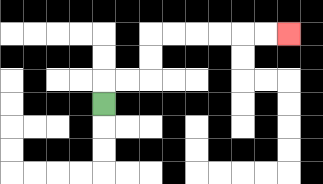{'start': '[4, 4]', 'end': '[12, 1]', 'path_directions': 'U,R,R,U,U,R,R,R,R,R,R', 'path_coordinates': '[[4, 4], [4, 3], [5, 3], [6, 3], [6, 2], [6, 1], [7, 1], [8, 1], [9, 1], [10, 1], [11, 1], [12, 1]]'}